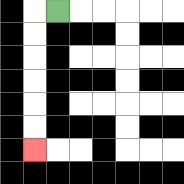{'start': '[2, 0]', 'end': '[1, 6]', 'path_directions': 'L,D,D,D,D,D,D', 'path_coordinates': '[[2, 0], [1, 0], [1, 1], [1, 2], [1, 3], [1, 4], [1, 5], [1, 6]]'}